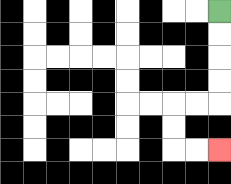{'start': '[9, 0]', 'end': '[9, 6]', 'path_directions': 'D,D,D,D,L,L,D,D,R,R', 'path_coordinates': '[[9, 0], [9, 1], [9, 2], [9, 3], [9, 4], [8, 4], [7, 4], [7, 5], [7, 6], [8, 6], [9, 6]]'}